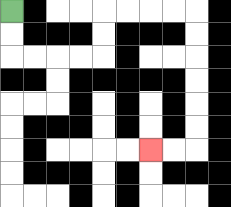{'start': '[0, 0]', 'end': '[6, 6]', 'path_directions': 'D,D,R,R,R,R,U,U,R,R,R,R,D,D,D,D,D,D,L,L', 'path_coordinates': '[[0, 0], [0, 1], [0, 2], [1, 2], [2, 2], [3, 2], [4, 2], [4, 1], [4, 0], [5, 0], [6, 0], [7, 0], [8, 0], [8, 1], [8, 2], [8, 3], [8, 4], [8, 5], [8, 6], [7, 6], [6, 6]]'}